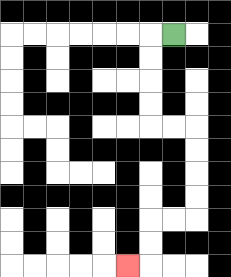{'start': '[7, 1]', 'end': '[5, 11]', 'path_directions': 'L,D,D,D,D,R,R,D,D,D,D,L,L,D,D,L', 'path_coordinates': '[[7, 1], [6, 1], [6, 2], [6, 3], [6, 4], [6, 5], [7, 5], [8, 5], [8, 6], [8, 7], [8, 8], [8, 9], [7, 9], [6, 9], [6, 10], [6, 11], [5, 11]]'}